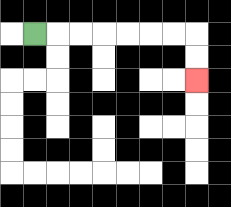{'start': '[1, 1]', 'end': '[8, 3]', 'path_directions': 'R,R,R,R,R,R,R,D,D', 'path_coordinates': '[[1, 1], [2, 1], [3, 1], [4, 1], [5, 1], [6, 1], [7, 1], [8, 1], [8, 2], [8, 3]]'}